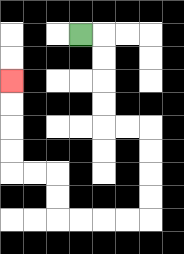{'start': '[3, 1]', 'end': '[0, 3]', 'path_directions': 'R,D,D,D,D,R,R,D,D,D,D,L,L,L,L,U,U,L,L,U,U,U,U', 'path_coordinates': '[[3, 1], [4, 1], [4, 2], [4, 3], [4, 4], [4, 5], [5, 5], [6, 5], [6, 6], [6, 7], [6, 8], [6, 9], [5, 9], [4, 9], [3, 9], [2, 9], [2, 8], [2, 7], [1, 7], [0, 7], [0, 6], [0, 5], [0, 4], [0, 3]]'}